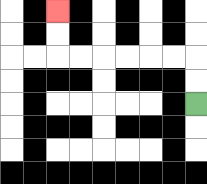{'start': '[8, 4]', 'end': '[2, 0]', 'path_directions': 'U,U,L,L,L,L,L,L,U,U', 'path_coordinates': '[[8, 4], [8, 3], [8, 2], [7, 2], [6, 2], [5, 2], [4, 2], [3, 2], [2, 2], [2, 1], [2, 0]]'}